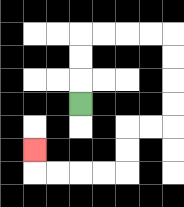{'start': '[3, 4]', 'end': '[1, 6]', 'path_directions': 'U,U,U,R,R,R,R,D,D,D,D,L,L,D,D,L,L,L,L,U', 'path_coordinates': '[[3, 4], [3, 3], [3, 2], [3, 1], [4, 1], [5, 1], [6, 1], [7, 1], [7, 2], [7, 3], [7, 4], [7, 5], [6, 5], [5, 5], [5, 6], [5, 7], [4, 7], [3, 7], [2, 7], [1, 7], [1, 6]]'}